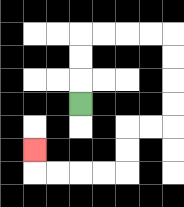{'start': '[3, 4]', 'end': '[1, 6]', 'path_directions': 'U,U,U,R,R,R,R,D,D,D,D,L,L,D,D,L,L,L,L,U', 'path_coordinates': '[[3, 4], [3, 3], [3, 2], [3, 1], [4, 1], [5, 1], [6, 1], [7, 1], [7, 2], [7, 3], [7, 4], [7, 5], [6, 5], [5, 5], [5, 6], [5, 7], [4, 7], [3, 7], [2, 7], [1, 7], [1, 6]]'}